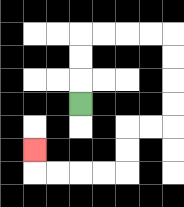{'start': '[3, 4]', 'end': '[1, 6]', 'path_directions': 'U,U,U,R,R,R,R,D,D,D,D,L,L,D,D,L,L,L,L,U', 'path_coordinates': '[[3, 4], [3, 3], [3, 2], [3, 1], [4, 1], [5, 1], [6, 1], [7, 1], [7, 2], [7, 3], [7, 4], [7, 5], [6, 5], [5, 5], [5, 6], [5, 7], [4, 7], [3, 7], [2, 7], [1, 7], [1, 6]]'}